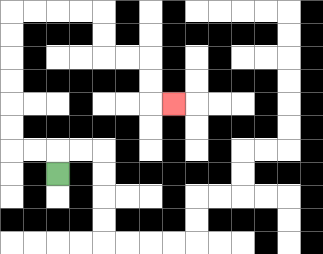{'start': '[2, 7]', 'end': '[7, 4]', 'path_directions': 'U,L,L,U,U,U,U,U,U,R,R,R,R,D,D,R,R,D,D,R', 'path_coordinates': '[[2, 7], [2, 6], [1, 6], [0, 6], [0, 5], [0, 4], [0, 3], [0, 2], [0, 1], [0, 0], [1, 0], [2, 0], [3, 0], [4, 0], [4, 1], [4, 2], [5, 2], [6, 2], [6, 3], [6, 4], [7, 4]]'}